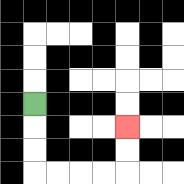{'start': '[1, 4]', 'end': '[5, 5]', 'path_directions': 'D,D,D,R,R,R,R,U,U', 'path_coordinates': '[[1, 4], [1, 5], [1, 6], [1, 7], [2, 7], [3, 7], [4, 7], [5, 7], [5, 6], [5, 5]]'}